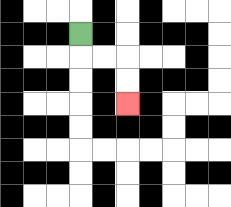{'start': '[3, 1]', 'end': '[5, 4]', 'path_directions': 'D,R,R,D,D', 'path_coordinates': '[[3, 1], [3, 2], [4, 2], [5, 2], [5, 3], [5, 4]]'}